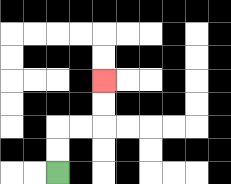{'start': '[2, 7]', 'end': '[4, 3]', 'path_directions': 'U,U,R,R,U,U', 'path_coordinates': '[[2, 7], [2, 6], [2, 5], [3, 5], [4, 5], [4, 4], [4, 3]]'}